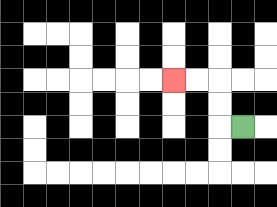{'start': '[10, 5]', 'end': '[7, 3]', 'path_directions': 'L,U,U,L,L', 'path_coordinates': '[[10, 5], [9, 5], [9, 4], [9, 3], [8, 3], [7, 3]]'}